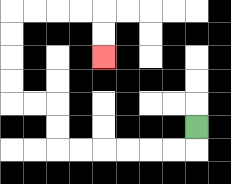{'start': '[8, 5]', 'end': '[4, 2]', 'path_directions': 'D,L,L,L,L,L,L,U,U,L,L,U,U,U,U,R,R,R,R,D,D', 'path_coordinates': '[[8, 5], [8, 6], [7, 6], [6, 6], [5, 6], [4, 6], [3, 6], [2, 6], [2, 5], [2, 4], [1, 4], [0, 4], [0, 3], [0, 2], [0, 1], [0, 0], [1, 0], [2, 0], [3, 0], [4, 0], [4, 1], [4, 2]]'}